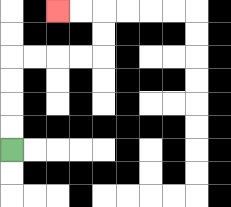{'start': '[0, 6]', 'end': '[2, 0]', 'path_directions': 'U,U,U,U,R,R,R,R,U,U,L,L', 'path_coordinates': '[[0, 6], [0, 5], [0, 4], [0, 3], [0, 2], [1, 2], [2, 2], [3, 2], [4, 2], [4, 1], [4, 0], [3, 0], [2, 0]]'}